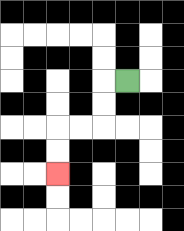{'start': '[5, 3]', 'end': '[2, 7]', 'path_directions': 'L,D,D,L,L,D,D', 'path_coordinates': '[[5, 3], [4, 3], [4, 4], [4, 5], [3, 5], [2, 5], [2, 6], [2, 7]]'}